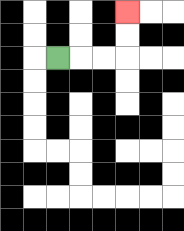{'start': '[2, 2]', 'end': '[5, 0]', 'path_directions': 'R,R,R,U,U', 'path_coordinates': '[[2, 2], [3, 2], [4, 2], [5, 2], [5, 1], [5, 0]]'}